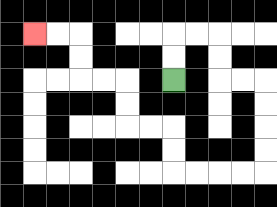{'start': '[7, 3]', 'end': '[1, 1]', 'path_directions': 'U,U,R,R,D,D,R,R,D,D,D,D,L,L,L,L,U,U,L,L,U,U,L,L,U,U,L,L', 'path_coordinates': '[[7, 3], [7, 2], [7, 1], [8, 1], [9, 1], [9, 2], [9, 3], [10, 3], [11, 3], [11, 4], [11, 5], [11, 6], [11, 7], [10, 7], [9, 7], [8, 7], [7, 7], [7, 6], [7, 5], [6, 5], [5, 5], [5, 4], [5, 3], [4, 3], [3, 3], [3, 2], [3, 1], [2, 1], [1, 1]]'}